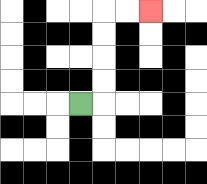{'start': '[3, 4]', 'end': '[6, 0]', 'path_directions': 'R,U,U,U,U,R,R', 'path_coordinates': '[[3, 4], [4, 4], [4, 3], [4, 2], [4, 1], [4, 0], [5, 0], [6, 0]]'}